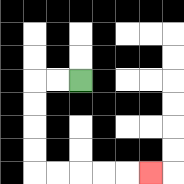{'start': '[3, 3]', 'end': '[6, 7]', 'path_directions': 'L,L,D,D,D,D,R,R,R,R,R', 'path_coordinates': '[[3, 3], [2, 3], [1, 3], [1, 4], [1, 5], [1, 6], [1, 7], [2, 7], [3, 7], [4, 7], [5, 7], [6, 7]]'}